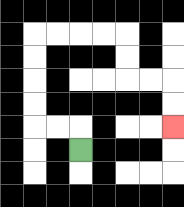{'start': '[3, 6]', 'end': '[7, 5]', 'path_directions': 'U,L,L,U,U,U,U,R,R,R,R,D,D,R,R,D,D', 'path_coordinates': '[[3, 6], [3, 5], [2, 5], [1, 5], [1, 4], [1, 3], [1, 2], [1, 1], [2, 1], [3, 1], [4, 1], [5, 1], [5, 2], [5, 3], [6, 3], [7, 3], [7, 4], [7, 5]]'}